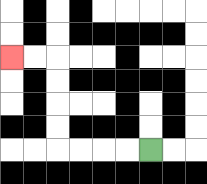{'start': '[6, 6]', 'end': '[0, 2]', 'path_directions': 'L,L,L,L,U,U,U,U,L,L', 'path_coordinates': '[[6, 6], [5, 6], [4, 6], [3, 6], [2, 6], [2, 5], [2, 4], [2, 3], [2, 2], [1, 2], [0, 2]]'}